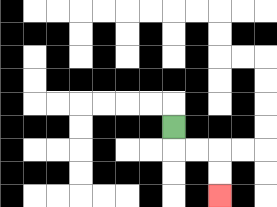{'start': '[7, 5]', 'end': '[9, 8]', 'path_directions': 'D,R,R,D,D', 'path_coordinates': '[[7, 5], [7, 6], [8, 6], [9, 6], [9, 7], [9, 8]]'}